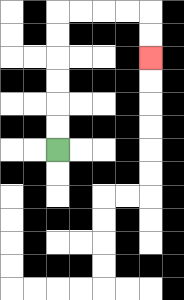{'start': '[2, 6]', 'end': '[6, 2]', 'path_directions': 'U,U,U,U,U,U,R,R,R,R,D,D', 'path_coordinates': '[[2, 6], [2, 5], [2, 4], [2, 3], [2, 2], [2, 1], [2, 0], [3, 0], [4, 0], [5, 0], [6, 0], [6, 1], [6, 2]]'}